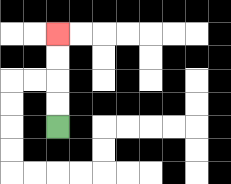{'start': '[2, 5]', 'end': '[2, 1]', 'path_directions': 'U,U,U,U', 'path_coordinates': '[[2, 5], [2, 4], [2, 3], [2, 2], [2, 1]]'}